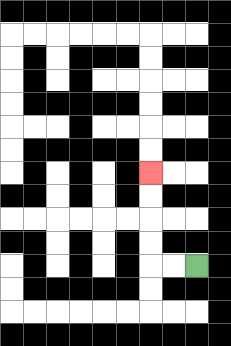{'start': '[8, 11]', 'end': '[6, 7]', 'path_directions': 'L,L,U,U,U,U', 'path_coordinates': '[[8, 11], [7, 11], [6, 11], [6, 10], [6, 9], [6, 8], [6, 7]]'}